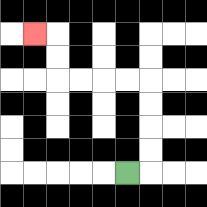{'start': '[5, 7]', 'end': '[1, 1]', 'path_directions': 'R,U,U,U,U,L,L,L,L,U,U,L', 'path_coordinates': '[[5, 7], [6, 7], [6, 6], [6, 5], [6, 4], [6, 3], [5, 3], [4, 3], [3, 3], [2, 3], [2, 2], [2, 1], [1, 1]]'}